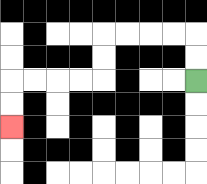{'start': '[8, 3]', 'end': '[0, 5]', 'path_directions': 'U,U,L,L,L,L,D,D,L,L,L,L,D,D', 'path_coordinates': '[[8, 3], [8, 2], [8, 1], [7, 1], [6, 1], [5, 1], [4, 1], [4, 2], [4, 3], [3, 3], [2, 3], [1, 3], [0, 3], [0, 4], [0, 5]]'}